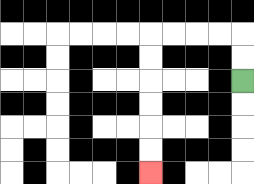{'start': '[10, 3]', 'end': '[6, 7]', 'path_directions': 'U,U,L,L,L,L,D,D,D,D,D,D', 'path_coordinates': '[[10, 3], [10, 2], [10, 1], [9, 1], [8, 1], [7, 1], [6, 1], [6, 2], [6, 3], [6, 4], [6, 5], [6, 6], [6, 7]]'}